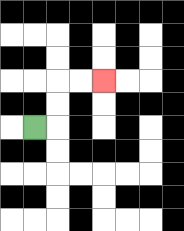{'start': '[1, 5]', 'end': '[4, 3]', 'path_directions': 'R,U,U,R,R', 'path_coordinates': '[[1, 5], [2, 5], [2, 4], [2, 3], [3, 3], [4, 3]]'}